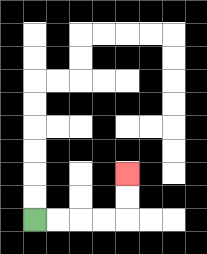{'start': '[1, 9]', 'end': '[5, 7]', 'path_directions': 'R,R,R,R,U,U', 'path_coordinates': '[[1, 9], [2, 9], [3, 9], [4, 9], [5, 9], [5, 8], [5, 7]]'}